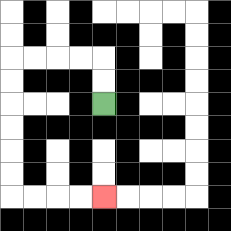{'start': '[4, 4]', 'end': '[4, 8]', 'path_directions': 'U,U,L,L,L,L,D,D,D,D,D,D,R,R,R,R', 'path_coordinates': '[[4, 4], [4, 3], [4, 2], [3, 2], [2, 2], [1, 2], [0, 2], [0, 3], [0, 4], [0, 5], [0, 6], [0, 7], [0, 8], [1, 8], [2, 8], [3, 8], [4, 8]]'}